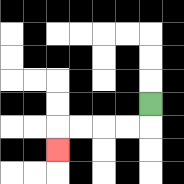{'start': '[6, 4]', 'end': '[2, 6]', 'path_directions': 'D,L,L,L,L,D', 'path_coordinates': '[[6, 4], [6, 5], [5, 5], [4, 5], [3, 5], [2, 5], [2, 6]]'}